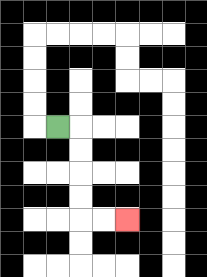{'start': '[2, 5]', 'end': '[5, 9]', 'path_directions': 'R,D,D,D,D,R,R', 'path_coordinates': '[[2, 5], [3, 5], [3, 6], [3, 7], [3, 8], [3, 9], [4, 9], [5, 9]]'}